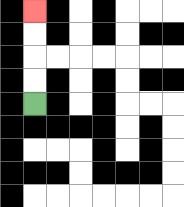{'start': '[1, 4]', 'end': '[1, 0]', 'path_directions': 'U,U,U,U', 'path_coordinates': '[[1, 4], [1, 3], [1, 2], [1, 1], [1, 0]]'}